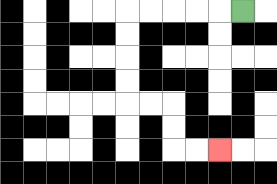{'start': '[10, 0]', 'end': '[9, 6]', 'path_directions': 'L,L,L,L,L,D,D,D,D,R,R,D,D,R,R', 'path_coordinates': '[[10, 0], [9, 0], [8, 0], [7, 0], [6, 0], [5, 0], [5, 1], [5, 2], [5, 3], [5, 4], [6, 4], [7, 4], [7, 5], [7, 6], [8, 6], [9, 6]]'}